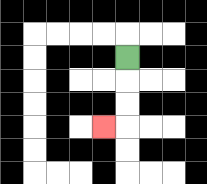{'start': '[5, 2]', 'end': '[4, 5]', 'path_directions': 'D,D,D,L', 'path_coordinates': '[[5, 2], [5, 3], [5, 4], [5, 5], [4, 5]]'}